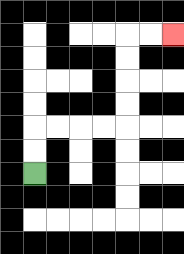{'start': '[1, 7]', 'end': '[7, 1]', 'path_directions': 'U,U,R,R,R,R,U,U,U,U,R,R', 'path_coordinates': '[[1, 7], [1, 6], [1, 5], [2, 5], [3, 5], [4, 5], [5, 5], [5, 4], [5, 3], [5, 2], [5, 1], [6, 1], [7, 1]]'}